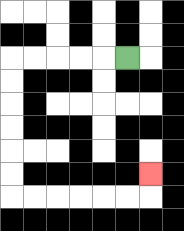{'start': '[5, 2]', 'end': '[6, 7]', 'path_directions': 'L,L,L,L,L,D,D,D,D,D,D,R,R,R,R,R,R,U', 'path_coordinates': '[[5, 2], [4, 2], [3, 2], [2, 2], [1, 2], [0, 2], [0, 3], [0, 4], [0, 5], [0, 6], [0, 7], [0, 8], [1, 8], [2, 8], [3, 8], [4, 8], [5, 8], [6, 8], [6, 7]]'}